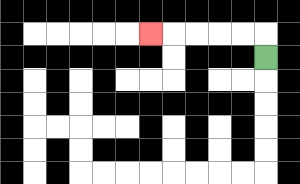{'start': '[11, 2]', 'end': '[6, 1]', 'path_directions': 'U,L,L,L,L,L', 'path_coordinates': '[[11, 2], [11, 1], [10, 1], [9, 1], [8, 1], [7, 1], [6, 1]]'}